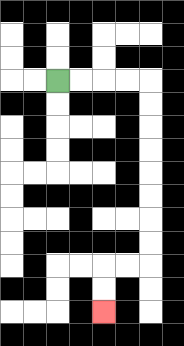{'start': '[2, 3]', 'end': '[4, 13]', 'path_directions': 'R,R,R,R,D,D,D,D,D,D,D,D,L,L,D,D', 'path_coordinates': '[[2, 3], [3, 3], [4, 3], [5, 3], [6, 3], [6, 4], [6, 5], [6, 6], [6, 7], [6, 8], [6, 9], [6, 10], [6, 11], [5, 11], [4, 11], [4, 12], [4, 13]]'}